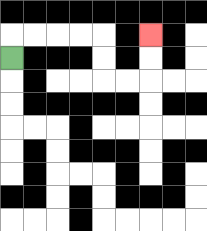{'start': '[0, 2]', 'end': '[6, 1]', 'path_directions': 'U,R,R,R,R,D,D,R,R,U,U', 'path_coordinates': '[[0, 2], [0, 1], [1, 1], [2, 1], [3, 1], [4, 1], [4, 2], [4, 3], [5, 3], [6, 3], [6, 2], [6, 1]]'}